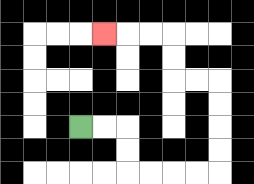{'start': '[3, 5]', 'end': '[4, 1]', 'path_directions': 'R,R,D,D,R,R,R,R,U,U,U,U,L,L,U,U,L,L,L', 'path_coordinates': '[[3, 5], [4, 5], [5, 5], [5, 6], [5, 7], [6, 7], [7, 7], [8, 7], [9, 7], [9, 6], [9, 5], [9, 4], [9, 3], [8, 3], [7, 3], [7, 2], [7, 1], [6, 1], [5, 1], [4, 1]]'}